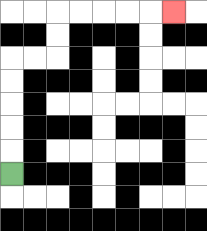{'start': '[0, 7]', 'end': '[7, 0]', 'path_directions': 'U,U,U,U,U,R,R,U,U,R,R,R,R,R', 'path_coordinates': '[[0, 7], [0, 6], [0, 5], [0, 4], [0, 3], [0, 2], [1, 2], [2, 2], [2, 1], [2, 0], [3, 0], [4, 0], [5, 0], [6, 0], [7, 0]]'}